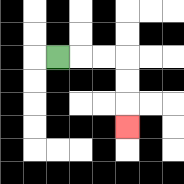{'start': '[2, 2]', 'end': '[5, 5]', 'path_directions': 'R,R,R,D,D,D', 'path_coordinates': '[[2, 2], [3, 2], [4, 2], [5, 2], [5, 3], [5, 4], [5, 5]]'}